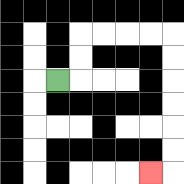{'start': '[2, 3]', 'end': '[6, 7]', 'path_directions': 'R,U,U,R,R,R,R,D,D,D,D,D,D,L', 'path_coordinates': '[[2, 3], [3, 3], [3, 2], [3, 1], [4, 1], [5, 1], [6, 1], [7, 1], [7, 2], [7, 3], [7, 4], [7, 5], [7, 6], [7, 7], [6, 7]]'}